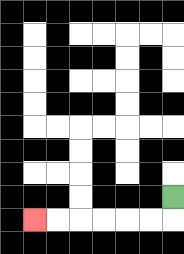{'start': '[7, 8]', 'end': '[1, 9]', 'path_directions': 'D,L,L,L,L,L,L', 'path_coordinates': '[[7, 8], [7, 9], [6, 9], [5, 9], [4, 9], [3, 9], [2, 9], [1, 9]]'}